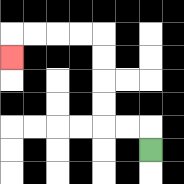{'start': '[6, 6]', 'end': '[0, 2]', 'path_directions': 'U,L,L,U,U,U,U,L,L,L,L,D', 'path_coordinates': '[[6, 6], [6, 5], [5, 5], [4, 5], [4, 4], [4, 3], [4, 2], [4, 1], [3, 1], [2, 1], [1, 1], [0, 1], [0, 2]]'}